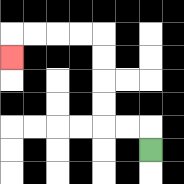{'start': '[6, 6]', 'end': '[0, 2]', 'path_directions': 'U,L,L,U,U,U,U,L,L,L,L,D', 'path_coordinates': '[[6, 6], [6, 5], [5, 5], [4, 5], [4, 4], [4, 3], [4, 2], [4, 1], [3, 1], [2, 1], [1, 1], [0, 1], [0, 2]]'}